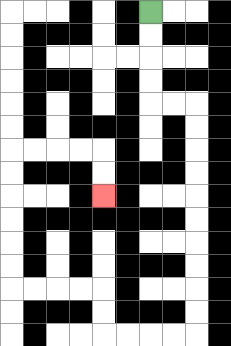{'start': '[6, 0]', 'end': '[4, 8]', 'path_directions': 'D,D,D,D,R,R,D,D,D,D,D,D,D,D,D,D,L,L,L,L,U,U,L,L,L,L,U,U,U,U,U,U,R,R,R,R,D,D', 'path_coordinates': '[[6, 0], [6, 1], [6, 2], [6, 3], [6, 4], [7, 4], [8, 4], [8, 5], [8, 6], [8, 7], [8, 8], [8, 9], [8, 10], [8, 11], [8, 12], [8, 13], [8, 14], [7, 14], [6, 14], [5, 14], [4, 14], [4, 13], [4, 12], [3, 12], [2, 12], [1, 12], [0, 12], [0, 11], [0, 10], [0, 9], [0, 8], [0, 7], [0, 6], [1, 6], [2, 6], [3, 6], [4, 6], [4, 7], [4, 8]]'}